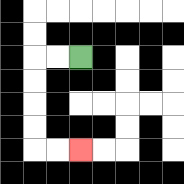{'start': '[3, 2]', 'end': '[3, 6]', 'path_directions': 'L,L,D,D,D,D,R,R', 'path_coordinates': '[[3, 2], [2, 2], [1, 2], [1, 3], [1, 4], [1, 5], [1, 6], [2, 6], [3, 6]]'}